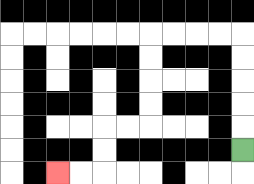{'start': '[10, 6]', 'end': '[2, 7]', 'path_directions': 'U,U,U,U,U,L,L,L,L,D,D,D,D,L,L,D,D,L,L', 'path_coordinates': '[[10, 6], [10, 5], [10, 4], [10, 3], [10, 2], [10, 1], [9, 1], [8, 1], [7, 1], [6, 1], [6, 2], [6, 3], [6, 4], [6, 5], [5, 5], [4, 5], [4, 6], [4, 7], [3, 7], [2, 7]]'}